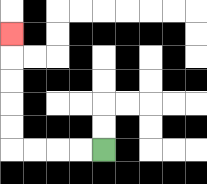{'start': '[4, 6]', 'end': '[0, 1]', 'path_directions': 'L,L,L,L,U,U,U,U,U', 'path_coordinates': '[[4, 6], [3, 6], [2, 6], [1, 6], [0, 6], [0, 5], [0, 4], [0, 3], [0, 2], [0, 1]]'}